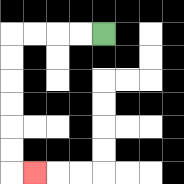{'start': '[4, 1]', 'end': '[1, 7]', 'path_directions': 'L,L,L,L,D,D,D,D,D,D,R', 'path_coordinates': '[[4, 1], [3, 1], [2, 1], [1, 1], [0, 1], [0, 2], [0, 3], [0, 4], [0, 5], [0, 6], [0, 7], [1, 7]]'}